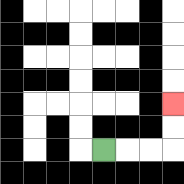{'start': '[4, 6]', 'end': '[7, 4]', 'path_directions': 'R,R,R,U,U', 'path_coordinates': '[[4, 6], [5, 6], [6, 6], [7, 6], [7, 5], [7, 4]]'}